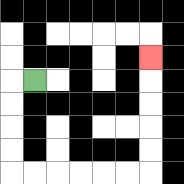{'start': '[1, 3]', 'end': '[6, 2]', 'path_directions': 'L,D,D,D,D,R,R,R,R,R,R,U,U,U,U,U', 'path_coordinates': '[[1, 3], [0, 3], [0, 4], [0, 5], [0, 6], [0, 7], [1, 7], [2, 7], [3, 7], [4, 7], [5, 7], [6, 7], [6, 6], [6, 5], [6, 4], [6, 3], [6, 2]]'}